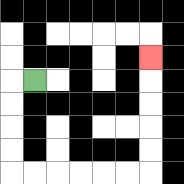{'start': '[1, 3]', 'end': '[6, 2]', 'path_directions': 'L,D,D,D,D,R,R,R,R,R,R,U,U,U,U,U', 'path_coordinates': '[[1, 3], [0, 3], [0, 4], [0, 5], [0, 6], [0, 7], [1, 7], [2, 7], [3, 7], [4, 7], [5, 7], [6, 7], [6, 6], [6, 5], [6, 4], [6, 3], [6, 2]]'}